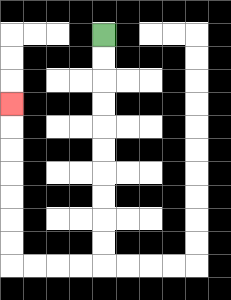{'start': '[4, 1]', 'end': '[0, 4]', 'path_directions': 'D,D,D,D,D,D,D,D,D,D,L,L,L,L,U,U,U,U,U,U,U', 'path_coordinates': '[[4, 1], [4, 2], [4, 3], [4, 4], [4, 5], [4, 6], [4, 7], [4, 8], [4, 9], [4, 10], [4, 11], [3, 11], [2, 11], [1, 11], [0, 11], [0, 10], [0, 9], [0, 8], [0, 7], [0, 6], [0, 5], [0, 4]]'}